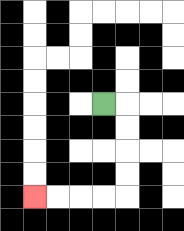{'start': '[4, 4]', 'end': '[1, 8]', 'path_directions': 'R,D,D,D,D,L,L,L,L', 'path_coordinates': '[[4, 4], [5, 4], [5, 5], [5, 6], [5, 7], [5, 8], [4, 8], [3, 8], [2, 8], [1, 8]]'}